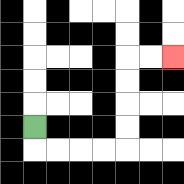{'start': '[1, 5]', 'end': '[7, 2]', 'path_directions': 'D,R,R,R,R,U,U,U,U,R,R', 'path_coordinates': '[[1, 5], [1, 6], [2, 6], [3, 6], [4, 6], [5, 6], [5, 5], [5, 4], [5, 3], [5, 2], [6, 2], [7, 2]]'}